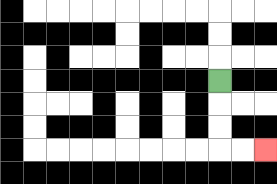{'start': '[9, 3]', 'end': '[11, 6]', 'path_directions': 'D,D,D,R,R', 'path_coordinates': '[[9, 3], [9, 4], [9, 5], [9, 6], [10, 6], [11, 6]]'}